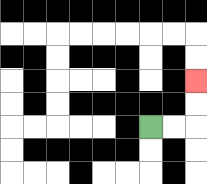{'start': '[6, 5]', 'end': '[8, 3]', 'path_directions': 'R,R,U,U', 'path_coordinates': '[[6, 5], [7, 5], [8, 5], [8, 4], [8, 3]]'}